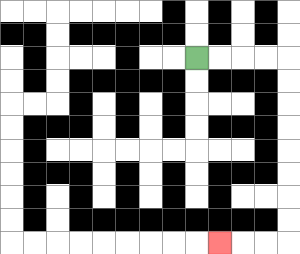{'start': '[8, 2]', 'end': '[9, 10]', 'path_directions': 'R,R,R,R,D,D,D,D,D,D,D,D,L,L,L', 'path_coordinates': '[[8, 2], [9, 2], [10, 2], [11, 2], [12, 2], [12, 3], [12, 4], [12, 5], [12, 6], [12, 7], [12, 8], [12, 9], [12, 10], [11, 10], [10, 10], [9, 10]]'}